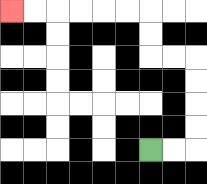{'start': '[6, 6]', 'end': '[0, 0]', 'path_directions': 'R,R,U,U,U,U,L,L,U,U,L,L,L,L,L,L', 'path_coordinates': '[[6, 6], [7, 6], [8, 6], [8, 5], [8, 4], [8, 3], [8, 2], [7, 2], [6, 2], [6, 1], [6, 0], [5, 0], [4, 0], [3, 0], [2, 0], [1, 0], [0, 0]]'}